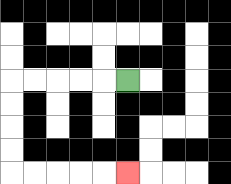{'start': '[5, 3]', 'end': '[5, 7]', 'path_directions': 'L,L,L,L,L,D,D,D,D,R,R,R,R,R', 'path_coordinates': '[[5, 3], [4, 3], [3, 3], [2, 3], [1, 3], [0, 3], [0, 4], [0, 5], [0, 6], [0, 7], [1, 7], [2, 7], [3, 7], [4, 7], [5, 7]]'}